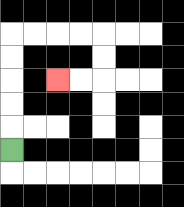{'start': '[0, 6]', 'end': '[2, 3]', 'path_directions': 'U,U,U,U,U,R,R,R,R,D,D,L,L', 'path_coordinates': '[[0, 6], [0, 5], [0, 4], [0, 3], [0, 2], [0, 1], [1, 1], [2, 1], [3, 1], [4, 1], [4, 2], [4, 3], [3, 3], [2, 3]]'}